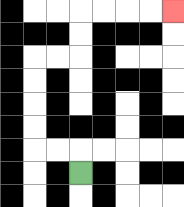{'start': '[3, 7]', 'end': '[7, 0]', 'path_directions': 'U,L,L,U,U,U,U,R,R,U,U,R,R,R,R', 'path_coordinates': '[[3, 7], [3, 6], [2, 6], [1, 6], [1, 5], [1, 4], [1, 3], [1, 2], [2, 2], [3, 2], [3, 1], [3, 0], [4, 0], [5, 0], [6, 0], [7, 0]]'}